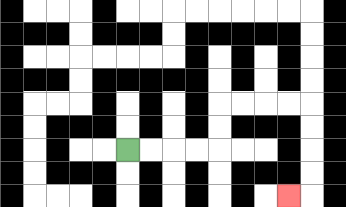{'start': '[5, 6]', 'end': '[12, 8]', 'path_directions': 'R,R,R,R,U,U,R,R,R,R,D,D,D,D,L', 'path_coordinates': '[[5, 6], [6, 6], [7, 6], [8, 6], [9, 6], [9, 5], [9, 4], [10, 4], [11, 4], [12, 4], [13, 4], [13, 5], [13, 6], [13, 7], [13, 8], [12, 8]]'}